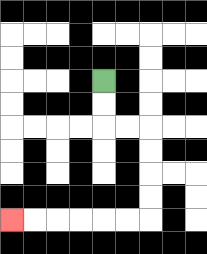{'start': '[4, 3]', 'end': '[0, 9]', 'path_directions': 'D,D,R,R,D,D,D,D,L,L,L,L,L,L', 'path_coordinates': '[[4, 3], [4, 4], [4, 5], [5, 5], [6, 5], [6, 6], [6, 7], [6, 8], [6, 9], [5, 9], [4, 9], [3, 9], [2, 9], [1, 9], [0, 9]]'}